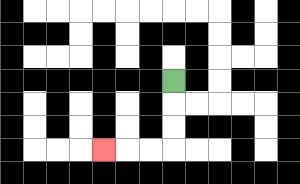{'start': '[7, 3]', 'end': '[4, 6]', 'path_directions': 'D,D,D,L,L,L', 'path_coordinates': '[[7, 3], [7, 4], [7, 5], [7, 6], [6, 6], [5, 6], [4, 6]]'}